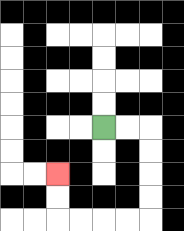{'start': '[4, 5]', 'end': '[2, 7]', 'path_directions': 'R,R,D,D,D,D,L,L,L,L,U,U', 'path_coordinates': '[[4, 5], [5, 5], [6, 5], [6, 6], [6, 7], [6, 8], [6, 9], [5, 9], [4, 9], [3, 9], [2, 9], [2, 8], [2, 7]]'}